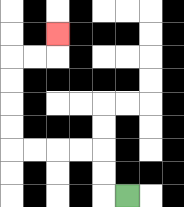{'start': '[5, 8]', 'end': '[2, 1]', 'path_directions': 'L,U,U,L,L,L,L,U,U,U,U,R,R,U', 'path_coordinates': '[[5, 8], [4, 8], [4, 7], [4, 6], [3, 6], [2, 6], [1, 6], [0, 6], [0, 5], [0, 4], [0, 3], [0, 2], [1, 2], [2, 2], [2, 1]]'}